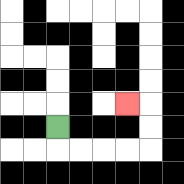{'start': '[2, 5]', 'end': '[5, 4]', 'path_directions': 'D,R,R,R,R,U,U,L', 'path_coordinates': '[[2, 5], [2, 6], [3, 6], [4, 6], [5, 6], [6, 6], [6, 5], [6, 4], [5, 4]]'}